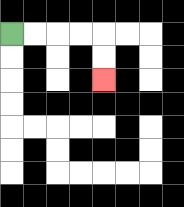{'start': '[0, 1]', 'end': '[4, 3]', 'path_directions': 'R,R,R,R,D,D', 'path_coordinates': '[[0, 1], [1, 1], [2, 1], [3, 1], [4, 1], [4, 2], [4, 3]]'}